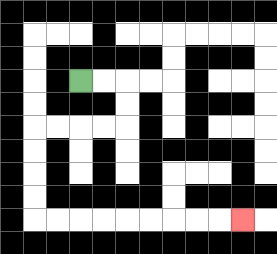{'start': '[3, 3]', 'end': '[10, 9]', 'path_directions': 'R,R,D,D,L,L,L,L,D,D,D,D,R,R,R,R,R,R,R,R,R', 'path_coordinates': '[[3, 3], [4, 3], [5, 3], [5, 4], [5, 5], [4, 5], [3, 5], [2, 5], [1, 5], [1, 6], [1, 7], [1, 8], [1, 9], [2, 9], [3, 9], [4, 9], [5, 9], [6, 9], [7, 9], [8, 9], [9, 9], [10, 9]]'}